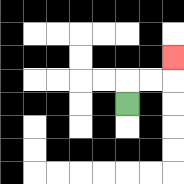{'start': '[5, 4]', 'end': '[7, 2]', 'path_directions': 'U,R,R,U', 'path_coordinates': '[[5, 4], [5, 3], [6, 3], [7, 3], [7, 2]]'}